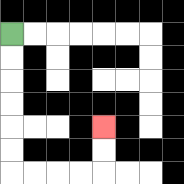{'start': '[0, 1]', 'end': '[4, 5]', 'path_directions': 'D,D,D,D,D,D,R,R,R,R,U,U', 'path_coordinates': '[[0, 1], [0, 2], [0, 3], [0, 4], [0, 5], [0, 6], [0, 7], [1, 7], [2, 7], [3, 7], [4, 7], [4, 6], [4, 5]]'}